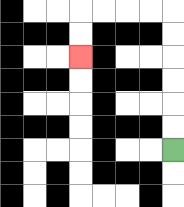{'start': '[7, 6]', 'end': '[3, 2]', 'path_directions': 'U,U,U,U,U,U,L,L,L,L,D,D', 'path_coordinates': '[[7, 6], [7, 5], [7, 4], [7, 3], [7, 2], [7, 1], [7, 0], [6, 0], [5, 0], [4, 0], [3, 0], [3, 1], [3, 2]]'}